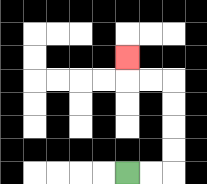{'start': '[5, 7]', 'end': '[5, 2]', 'path_directions': 'R,R,U,U,U,U,L,L,U', 'path_coordinates': '[[5, 7], [6, 7], [7, 7], [7, 6], [7, 5], [7, 4], [7, 3], [6, 3], [5, 3], [5, 2]]'}